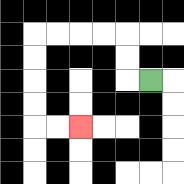{'start': '[6, 3]', 'end': '[3, 5]', 'path_directions': 'L,U,U,L,L,L,L,D,D,D,D,R,R', 'path_coordinates': '[[6, 3], [5, 3], [5, 2], [5, 1], [4, 1], [3, 1], [2, 1], [1, 1], [1, 2], [1, 3], [1, 4], [1, 5], [2, 5], [3, 5]]'}